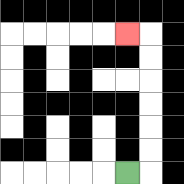{'start': '[5, 7]', 'end': '[5, 1]', 'path_directions': 'R,U,U,U,U,U,U,L', 'path_coordinates': '[[5, 7], [6, 7], [6, 6], [6, 5], [6, 4], [6, 3], [6, 2], [6, 1], [5, 1]]'}